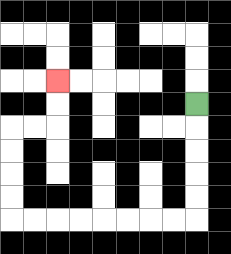{'start': '[8, 4]', 'end': '[2, 3]', 'path_directions': 'D,D,D,D,D,L,L,L,L,L,L,L,L,U,U,U,U,R,R,U,U', 'path_coordinates': '[[8, 4], [8, 5], [8, 6], [8, 7], [8, 8], [8, 9], [7, 9], [6, 9], [5, 9], [4, 9], [3, 9], [2, 9], [1, 9], [0, 9], [0, 8], [0, 7], [0, 6], [0, 5], [1, 5], [2, 5], [2, 4], [2, 3]]'}